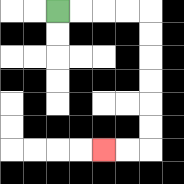{'start': '[2, 0]', 'end': '[4, 6]', 'path_directions': 'R,R,R,R,D,D,D,D,D,D,L,L', 'path_coordinates': '[[2, 0], [3, 0], [4, 0], [5, 0], [6, 0], [6, 1], [6, 2], [6, 3], [6, 4], [6, 5], [6, 6], [5, 6], [4, 6]]'}